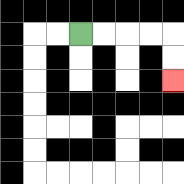{'start': '[3, 1]', 'end': '[7, 3]', 'path_directions': 'R,R,R,R,D,D', 'path_coordinates': '[[3, 1], [4, 1], [5, 1], [6, 1], [7, 1], [7, 2], [7, 3]]'}